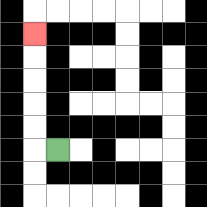{'start': '[2, 6]', 'end': '[1, 1]', 'path_directions': 'L,U,U,U,U,U', 'path_coordinates': '[[2, 6], [1, 6], [1, 5], [1, 4], [1, 3], [1, 2], [1, 1]]'}